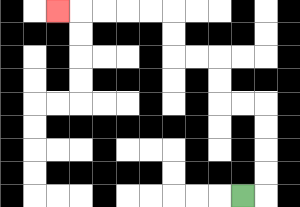{'start': '[10, 8]', 'end': '[2, 0]', 'path_directions': 'R,U,U,U,U,L,L,U,U,L,L,U,U,L,L,L,L,L', 'path_coordinates': '[[10, 8], [11, 8], [11, 7], [11, 6], [11, 5], [11, 4], [10, 4], [9, 4], [9, 3], [9, 2], [8, 2], [7, 2], [7, 1], [7, 0], [6, 0], [5, 0], [4, 0], [3, 0], [2, 0]]'}